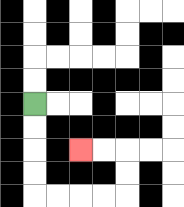{'start': '[1, 4]', 'end': '[3, 6]', 'path_directions': 'D,D,D,D,R,R,R,R,U,U,L,L', 'path_coordinates': '[[1, 4], [1, 5], [1, 6], [1, 7], [1, 8], [2, 8], [3, 8], [4, 8], [5, 8], [5, 7], [5, 6], [4, 6], [3, 6]]'}